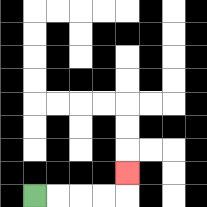{'start': '[1, 8]', 'end': '[5, 7]', 'path_directions': 'R,R,R,R,U', 'path_coordinates': '[[1, 8], [2, 8], [3, 8], [4, 8], [5, 8], [5, 7]]'}